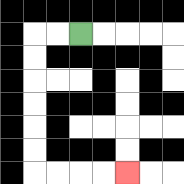{'start': '[3, 1]', 'end': '[5, 7]', 'path_directions': 'L,L,D,D,D,D,D,D,R,R,R,R', 'path_coordinates': '[[3, 1], [2, 1], [1, 1], [1, 2], [1, 3], [1, 4], [1, 5], [1, 6], [1, 7], [2, 7], [3, 7], [4, 7], [5, 7]]'}